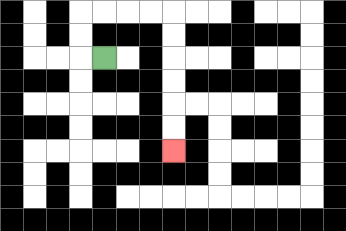{'start': '[4, 2]', 'end': '[7, 6]', 'path_directions': 'L,U,U,R,R,R,R,D,D,D,D,D,D', 'path_coordinates': '[[4, 2], [3, 2], [3, 1], [3, 0], [4, 0], [5, 0], [6, 0], [7, 0], [7, 1], [7, 2], [7, 3], [7, 4], [7, 5], [7, 6]]'}